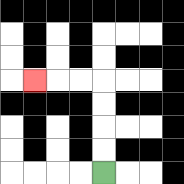{'start': '[4, 7]', 'end': '[1, 3]', 'path_directions': 'U,U,U,U,L,L,L', 'path_coordinates': '[[4, 7], [4, 6], [4, 5], [4, 4], [4, 3], [3, 3], [2, 3], [1, 3]]'}